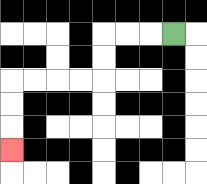{'start': '[7, 1]', 'end': '[0, 6]', 'path_directions': 'L,L,L,D,D,L,L,L,L,D,D,D', 'path_coordinates': '[[7, 1], [6, 1], [5, 1], [4, 1], [4, 2], [4, 3], [3, 3], [2, 3], [1, 3], [0, 3], [0, 4], [0, 5], [0, 6]]'}